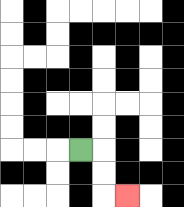{'start': '[3, 6]', 'end': '[5, 8]', 'path_directions': 'R,D,D,R', 'path_coordinates': '[[3, 6], [4, 6], [4, 7], [4, 8], [5, 8]]'}